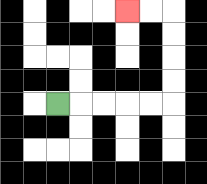{'start': '[2, 4]', 'end': '[5, 0]', 'path_directions': 'R,R,R,R,R,U,U,U,U,L,L', 'path_coordinates': '[[2, 4], [3, 4], [4, 4], [5, 4], [6, 4], [7, 4], [7, 3], [7, 2], [7, 1], [7, 0], [6, 0], [5, 0]]'}